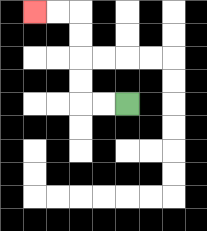{'start': '[5, 4]', 'end': '[1, 0]', 'path_directions': 'L,L,U,U,U,U,L,L', 'path_coordinates': '[[5, 4], [4, 4], [3, 4], [3, 3], [3, 2], [3, 1], [3, 0], [2, 0], [1, 0]]'}